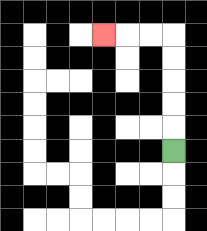{'start': '[7, 6]', 'end': '[4, 1]', 'path_directions': 'U,U,U,U,U,L,L,L', 'path_coordinates': '[[7, 6], [7, 5], [7, 4], [7, 3], [7, 2], [7, 1], [6, 1], [5, 1], [4, 1]]'}